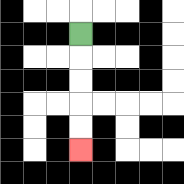{'start': '[3, 1]', 'end': '[3, 6]', 'path_directions': 'D,D,D,D,D', 'path_coordinates': '[[3, 1], [3, 2], [3, 3], [3, 4], [3, 5], [3, 6]]'}